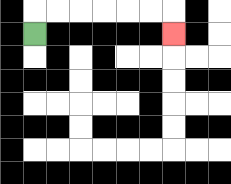{'start': '[1, 1]', 'end': '[7, 1]', 'path_directions': 'U,R,R,R,R,R,R,D', 'path_coordinates': '[[1, 1], [1, 0], [2, 0], [3, 0], [4, 0], [5, 0], [6, 0], [7, 0], [7, 1]]'}